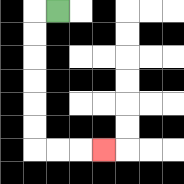{'start': '[2, 0]', 'end': '[4, 6]', 'path_directions': 'L,D,D,D,D,D,D,R,R,R', 'path_coordinates': '[[2, 0], [1, 0], [1, 1], [1, 2], [1, 3], [1, 4], [1, 5], [1, 6], [2, 6], [3, 6], [4, 6]]'}